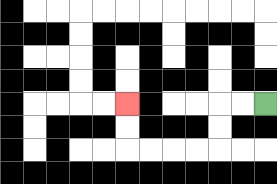{'start': '[11, 4]', 'end': '[5, 4]', 'path_directions': 'L,L,D,D,L,L,L,L,U,U', 'path_coordinates': '[[11, 4], [10, 4], [9, 4], [9, 5], [9, 6], [8, 6], [7, 6], [6, 6], [5, 6], [5, 5], [5, 4]]'}